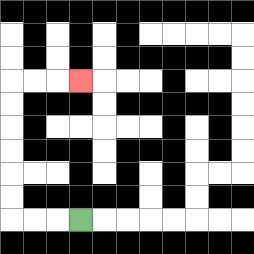{'start': '[3, 9]', 'end': '[3, 3]', 'path_directions': 'L,L,L,U,U,U,U,U,U,R,R,R', 'path_coordinates': '[[3, 9], [2, 9], [1, 9], [0, 9], [0, 8], [0, 7], [0, 6], [0, 5], [0, 4], [0, 3], [1, 3], [2, 3], [3, 3]]'}